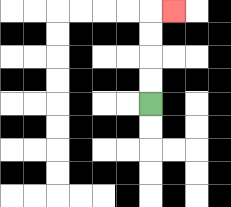{'start': '[6, 4]', 'end': '[7, 0]', 'path_directions': 'U,U,U,U,R', 'path_coordinates': '[[6, 4], [6, 3], [6, 2], [6, 1], [6, 0], [7, 0]]'}